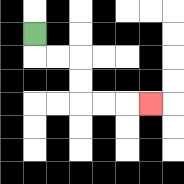{'start': '[1, 1]', 'end': '[6, 4]', 'path_directions': 'D,R,R,D,D,R,R,R', 'path_coordinates': '[[1, 1], [1, 2], [2, 2], [3, 2], [3, 3], [3, 4], [4, 4], [5, 4], [6, 4]]'}